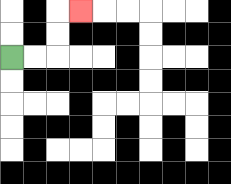{'start': '[0, 2]', 'end': '[3, 0]', 'path_directions': 'R,R,U,U,R', 'path_coordinates': '[[0, 2], [1, 2], [2, 2], [2, 1], [2, 0], [3, 0]]'}